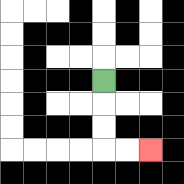{'start': '[4, 3]', 'end': '[6, 6]', 'path_directions': 'D,D,D,R,R', 'path_coordinates': '[[4, 3], [4, 4], [4, 5], [4, 6], [5, 6], [6, 6]]'}